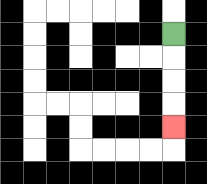{'start': '[7, 1]', 'end': '[7, 5]', 'path_directions': 'D,D,D,D', 'path_coordinates': '[[7, 1], [7, 2], [7, 3], [7, 4], [7, 5]]'}